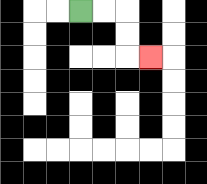{'start': '[3, 0]', 'end': '[6, 2]', 'path_directions': 'R,R,D,D,R', 'path_coordinates': '[[3, 0], [4, 0], [5, 0], [5, 1], [5, 2], [6, 2]]'}